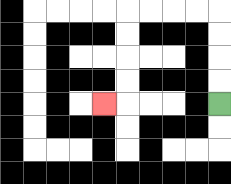{'start': '[9, 4]', 'end': '[4, 4]', 'path_directions': 'U,U,U,U,L,L,L,L,D,D,D,D,L', 'path_coordinates': '[[9, 4], [9, 3], [9, 2], [9, 1], [9, 0], [8, 0], [7, 0], [6, 0], [5, 0], [5, 1], [5, 2], [5, 3], [5, 4], [4, 4]]'}